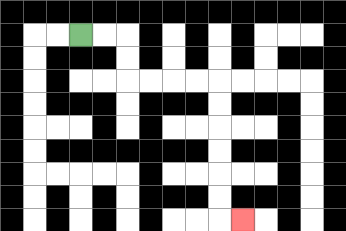{'start': '[3, 1]', 'end': '[10, 9]', 'path_directions': 'R,R,D,D,R,R,R,R,D,D,D,D,D,D,R', 'path_coordinates': '[[3, 1], [4, 1], [5, 1], [5, 2], [5, 3], [6, 3], [7, 3], [8, 3], [9, 3], [9, 4], [9, 5], [9, 6], [9, 7], [9, 8], [9, 9], [10, 9]]'}